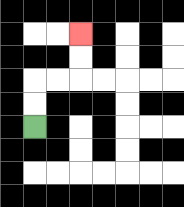{'start': '[1, 5]', 'end': '[3, 1]', 'path_directions': 'U,U,R,R,U,U', 'path_coordinates': '[[1, 5], [1, 4], [1, 3], [2, 3], [3, 3], [3, 2], [3, 1]]'}